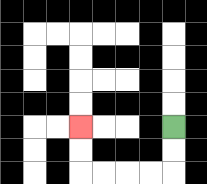{'start': '[7, 5]', 'end': '[3, 5]', 'path_directions': 'D,D,L,L,L,L,U,U', 'path_coordinates': '[[7, 5], [7, 6], [7, 7], [6, 7], [5, 7], [4, 7], [3, 7], [3, 6], [3, 5]]'}